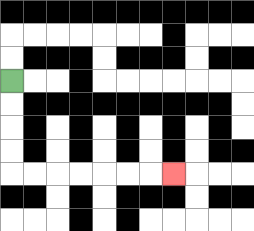{'start': '[0, 3]', 'end': '[7, 7]', 'path_directions': 'D,D,D,D,R,R,R,R,R,R,R', 'path_coordinates': '[[0, 3], [0, 4], [0, 5], [0, 6], [0, 7], [1, 7], [2, 7], [3, 7], [4, 7], [5, 7], [6, 7], [7, 7]]'}